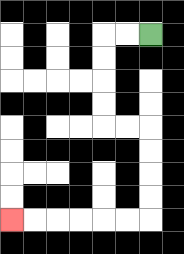{'start': '[6, 1]', 'end': '[0, 9]', 'path_directions': 'L,L,D,D,D,D,R,R,D,D,D,D,L,L,L,L,L,L', 'path_coordinates': '[[6, 1], [5, 1], [4, 1], [4, 2], [4, 3], [4, 4], [4, 5], [5, 5], [6, 5], [6, 6], [6, 7], [6, 8], [6, 9], [5, 9], [4, 9], [3, 9], [2, 9], [1, 9], [0, 9]]'}